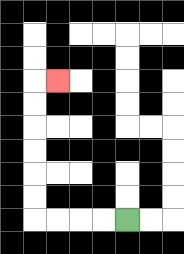{'start': '[5, 9]', 'end': '[2, 3]', 'path_directions': 'L,L,L,L,U,U,U,U,U,U,R', 'path_coordinates': '[[5, 9], [4, 9], [3, 9], [2, 9], [1, 9], [1, 8], [1, 7], [1, 6], [1, 5], [1, 4], [1, 3], [2, 3]]'}